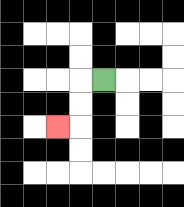{'start': '[4, 3]', 'end': '[2, 5]', 'path_directions': 'L,D,D,L', 'path_coordinates': '[[4, 3], [3, 3], [3, 4], [3, 5], [2, 5]]'}